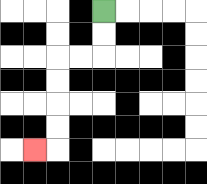{'start': '[4, 0]', 'end': '[1, 6]', 'path_directions': 'D,D,L,L,D,D,D,D,L', 'path_coordinates': '[[4, 0], [4, 1], [4, 2], [3, 2], [2, 2], [2, 3], [2, 4], [2, 5], [2, 6], [1, 6]]'}